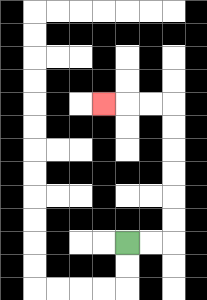{'start': '[5, 10]', 'end': '[4, 4]', 'path_directions': 'R,R,U,U,U,U,U,U,L,L,L', 'path_coordinates': '[[5, 10], [6, 10], [7, 10], [7, 9], [7, 8], [7, 7], [7, 6], [7, 5], [7, 4], [6, 4], [5, 4], [4, 4]]'}